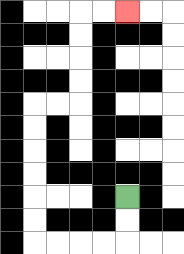{'start': '[5, 8]', 'end': '[5, 0]', 'path_directions': 'D,D,L,L,L,L,U,U,U,U,U,U,R,R,U,U,U,U,R,R', 'path_coordinates': '[[5, 8], [5, 9], [5, 10], [4, 10], [3, 10], [2, 10], [1, 10], [1, 9], [1, 8], [1, 7], [1, 6], [1, 5], [1, 4], [2, 4], [3, 4], [3, 3], [3, 2], [3, 1], [3, 0], [4, 0], [5, 0]]'}